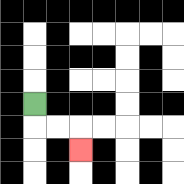{'start': '[1, 4]', 'end': '[3, 6]', 'path_directions': 'D,R,R,D', 'path_coordinates': '[[1, 4], [1, 5], [2, 5], [3, 5], [3, 6]]'}